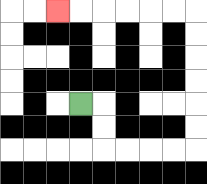{'start': '[3, 4]', 'end': '[2, 0]', 'path_directions': 'R,D,D,R,R,R,R,U,U,U,U,U,U,L,L,L,L,L,L', 'path_coordinates': '[[3, 4], [4, 4], [4, 5], [4, 6], [5, 6], [6, 6], [7, 6], [8, 6], [8, 5], [8, 4], [8, 3], [8, 2], [8, 1], [8, 0], [7, 0], [6, 0], [5, 0], [4, 0], [3, 0], [2, 0]]'}